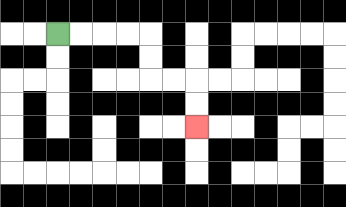{'start': '[2, 1]', 'end': '[8, 5]', 'path_directions': 'R,R,R,R,D,D,R,R,D,D', 'path_coordinates': '[[2, 1], [3, 1], [4, 1], [5, 1], [6, 1], [6, 2], [6, 3], [7, 3], [8, 3], [8, 4], [8, 5]]'}